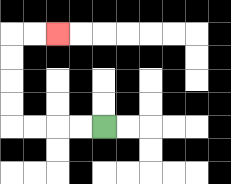{'start': '[4, 5]', 'end': '[2, 1]', 'path_directions': 'L,L,L,L,U,U,U,U,R,R', 'path_coordinates': '[[4, 5], [3, 5], [2, 5], [1, 5], [0, 5], [0, 4], [0, 3], [0, 2], [0, 1], [1, 1], [2, 1]]'}